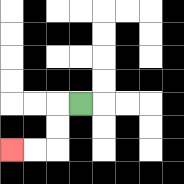{'start': '[3, 4]', 'end': '[0, 6]', 'path_directions': 'L,D,D,L,L', 'path_coordinates': '[[3, 4], [2, 4], [2, 5], [2, 6], [1, 6], [0, 6]]'}